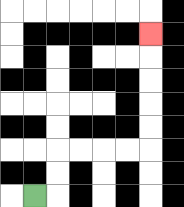{'start': '[1, 8]', 'end': '[6, 1]', 'path_directions': 'R,U,U,R,R,R,R,U,U,U,U,U', 'path_coordinates': '[[1, 8], [2, 8], [2, 7], [2, 6], [3, 6], [4, 6], [5, 6], [6, 6], [6, 5], [6, 4], [6, 3], [6, 2], [6, 1]]'}